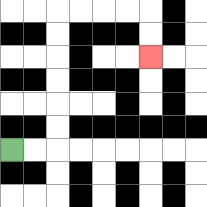{'start': '[0, 6]', 'end': '[6, 2]', 'path_directions': 'R,R,U,U,U,U,U,U,R,R,R,R,D,D', 'path_coordinates': '[[0, 6], [1, 6], [2, 6], [2, 5], [2, 4], [2, 3], [2, 2], [2, 1], [2, 0], [3, 0], [4, 0], [5, 0], [6, 0], [6, 1], [6, 2]]'}